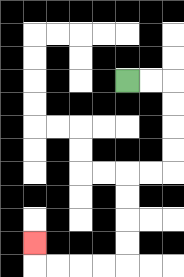{'start': '[5, 3]', 'end': '[1, 10]', 'path_directions': 'R,R,D,D,D,D,L,L,D,D,D,D,L,L,L,L,U', 'path_coordinates': '[[5, 3], [6, 3], [7, 3], [7, 4], [7, 5], [7, 6], [7, 7], [6, 7], [5, 7], [5, 8], [5, 9], [5, 10], [5, 11], [4, 11], [3, 11], [2, 11], [1, 11], [1, 10]]'}